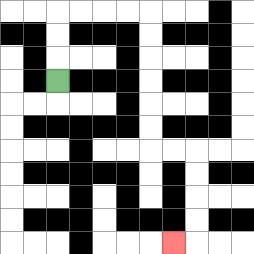{'start': '[2, 3]', 'end': '[7, 10]', 'path_directions': 'U,U,U,R,R,R,R,D,D,D,D,D,D,R,R,D,D,D,D,L', 'path_coordinates': '[[2, 3], [2, 2], [2, 1], [2, 0], [3, 0], [4, 0], [5, 0], [6, 0], [6, 1], [6, 2], [6, 3], [6, 4], [6, 5], [6, 6], [7, 6], [8, 6], [8, 7], [8, 8], [8, 9], [8, 10], [7, 10]]'}